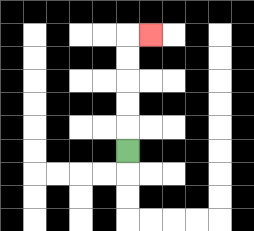{'start': '[5, 6]', 'end': '[6, 1]', 'path_directions': 'U,U,U,U,U,R', 'path_coordinates': '[[5, 6], [5, 5], [5, 4], [5, 3], [5, 2], [5, 1], [6, 1]]'}